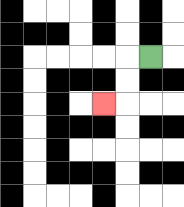{'start': '[6, 2]', 'end': '[4, 4]', 'path_directions': 'L,D,D,L', 'path_coordinates': '[[6, 2], [5, 2], [5, 3], [5, 4], [4, 4]]'}